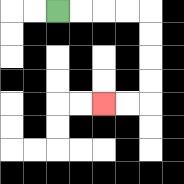{'start': '[2, 0]', 'end': '[4, 4]', 'path_directions': 'R,R,R,R,D,D,D,D,L,L', 'path_coordinates': '[[2, 0], [3, 0], [4, 0], [5, 0], [6, 0], [6, 1], [6, 2], [6, 3], [6, 4], [5, 4], [4, 4]]'}